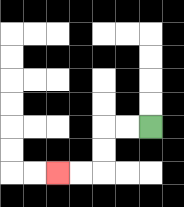{'start': '[6, 5]', 'end': '[2, 7]', 'path_directions': 'L,L,D,D,L,L', 'path_coordinates': '[[6, 5], [5, 5], [4, 5], [4, 6], [4, 7], [3, 7], [2, 7]]'}